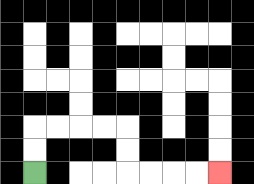{'start': '[1, 7]', 'end': '[9, 7]', 'path_directions': 'U,U,R,R,R,R,D,D,R,R,R,R', 'path_coordinates': '[[1, 7], [1, 6], [1, 5], [2, 5], [3, 5], [4, 5], [5, 5], [5, 6], [5, 7], [6, 7], [7, 7], [8, 7], [9, 7]]'}